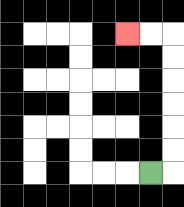{'start': '[6, 7]', 'end': '[5, 1]', 'path_directions': 'R,U,U,U,U,U,U,L,L', 'path_coordinates': '[[6, 7], [7, 7], [7, 6], [7, 5], [7, 4], [7, 3], [7, 2], [7, 1], [6, 1], [5, 1]]'}